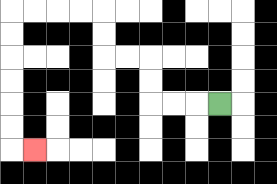{'start': '[9, 4]', 'end': '[1, 6]', 'path_directions': 'L,L,L,U,U,L,L,U,U,L,L,L,L,D,D,D,D,D,D,R', 'path_coordinates': '[[9, 4], [8, 4], [7, 4], [6, 4], [6, 3], [6, 2], [5, 2], [4, 2], [4, 1], [4, 0], [3, 0], [2, 0], [1, 0], [0, 0], [0, 1], [0, 2], [0, 3], [0, 4], [0, 5], [0, 6], [1, 6]]'}